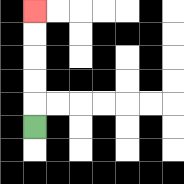{'start': '[1, 5]', 'end': '[1, 0]', 'path_directions': 'U,U,U,U,U', 'path_coordinates': '[[1, 5], [1, 4], [1, 3], [1, 2], [1, 1], [1, 0]]'}